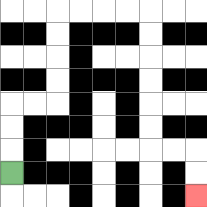{'start': '[0, 7]', 'end': '[8, 8]', 'path_directions': 'U,U,U,R,R,U,U,U,U,R,R,R,R,D,D,D,D,D,D,R,R,D,D', 'path_coordinates': '[[0, 7], [0, 6], [0, 5], [0, 4], [1, 4], [2, 4], [2, 3], [2, 2], [2, 1], [2, 0], [3, 0], [4, 0], [5, 0], [6, 0], [6, 1], [6, 2], [6, 3], [6, 4], [6, 5], [6, 6], [7, 6], [8, 6], [8, 7], [8, 8]]'}